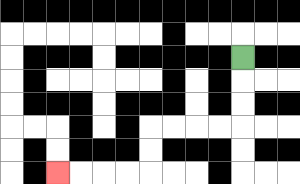{'start': '[10, 2]', 'end': '[2, 7]', 'path_directions': 'D,D,D,L,L,L,L,D,D,L,L,L,L', 'path_coordinates': '[[10, 2], [10, 3], [10, 4], [10, 5], [9, 5], [8, 5], [7, 5], [6, 5], [6, 6], [6, 7], [5, 7], [4, 7], [3, 7], [2, 7]]'}